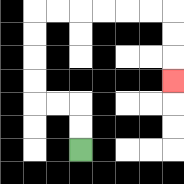{'start': '[3, 6]', 'end': '[7, 3]', 'path_directions': 'U,U,L,L,U,U,U,U,R,R,R,R,R,R,D,D,D', 'path_coordinates': '[[3, 6], [3, 5], [3, 4], [2, 4], [1, 4], [1, 3], [1, 2], [1, 1], [1, 0], [2, 0], [3, 0], [4, 0], [5, 0], [6, 0], [7, 0], [7, 1], [7, 2], [7, 3]]'}